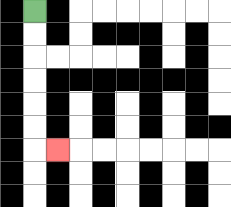{'start': '[1, 0]', 'end': '[2, 6]', 'path_directions': 'D,D,D,D,D,D,R', 'path_coordinates': '[[1, 0], [1, 1], [1, 2], [1, 3], [1, 4], [1, 5], [1, 6], [2, 6]]'}